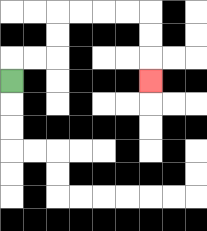{'start': '[0, 3]', 'end': '[6, 3]', 'path_directions': 'U,R,R,U,U,R,R,R,R,D,D,D', 'path_coordinates': '[[0, 3], [0, 2], [1, 2], [2, 2], [2, 1], [2, 0], [3, 0], [4, 0], [5, 0], [6, 0], [6, 1], [6, 2], [6, 3]]'}